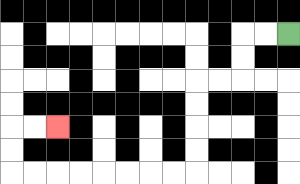{'start': '[12, 1]', 'end': '[2, 5]', 'path_directions': 'L,L,D,D,L,L,D,D,D,D,L,L,L,L,L,L,L,L,U,U,R,R', 'path_coordinates': '[[12, 1], [11, 1], [10, 1], [10, 2], [10, 3], [9, 3], [8, 3], [8, 4], [8, 5], [8, 6], [8, 7], [7, 7], [6, 7], [5, 7], [4, 7], [3, 7], [2, 7], [1, 7], [0, 7], [0, 6], [0, 5], [1, 5], [2, 5]]'}